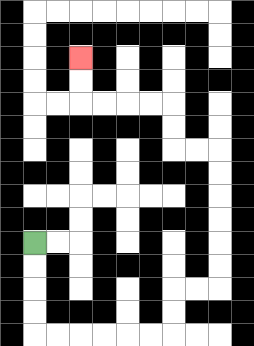{'start': '[1, 10]', 'end': '[3, 2]', 'path_directions': 'D,D,D,D,R,R,R,R,R,R,U,U,R,R,U,U,U,U,U,U,L,L,U,U,L,L,L,L,U,U', 'path_coordinates': '[[1, 10], [1, 11], [1, 12], [1, 13], [1, 14], [2, 14], [3, 14], [4, 14], [5, 14], [6, 14], [7, 14], [7, 13], [7, 12], [8, 12], [9, 12], [9, 11], [9, 10], [9, 9], [9, 8], [9, 7], [9, 6], [8, 6], [7, 6], [7, 5], [7, 4], [6, 4], [5, 4], [4, 4], [3, 4], [3, 3], [3, 2]]'}